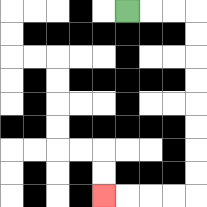{'start': '[5, 0]', 'end': '[4, 8]', 'path_directions': 'R,R,R,D,D,D,D,D,D,D,D,L,L,L,L', 'path_coordinates': '[[5, 0], [6, 0], [7, 0], [8, 0], [8, 1], [8, 2], [8, 3], [8, 4], [8, 5], [8, 6], [8, 7], [8, 8], [7, 8], [6, 8], [5, 8], [4, 8]]'}